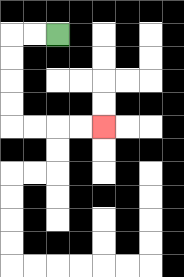{'start': '[2, 1]', 'end': '[4, 5]', 'path_directions': 'L,L,D,D,D,D,R,R,R,R', 'path_coordinates': '[[2, 1], [1, 1], [0, 1], [0, 2], [0, 3], [0, 4], [0, 5], [1, 5], [2, 5], [3, 5], [4, 5]]'}